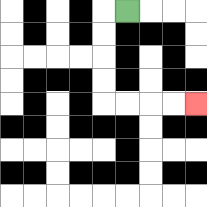{'start': '[5, 0]', 'end': '[8, 4]', 'path_directions': 'L,D,D,D,D,R,R,R,R', 'path_coordinates': '[[5, 0], [4, 0], [4, 1], [4, 2], [4, 3], [4, 4], [5, 4], [6, 4], [7, 4], [8, 4]]'}